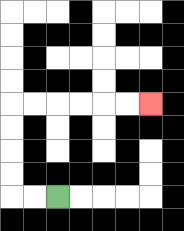{'start': '[2, 8]', 'end': '[6, 4]', 'path_directions': 'L,L,U,U,U,U,R,R,R,R,R,R', 'path_coordinates': '[[2, 8], [1, 8], [0, 8], [0, 7], [0, 6], [0, 5], [0, 4], [1, 4], [2, 4], [3, 4], [4, 4], [5, 4], [6, 4]]'}